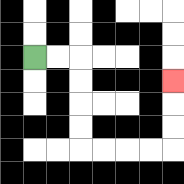{'start': '[1, 2]', 'end': '[7, 3]', 'path_directions': 'R,R,D,D,D,D,R,R,R,R,U,U,U', 'path_coordinates': '[[1, 2], [2, 2], [3, 2], [3, 3], [3, 4], [3, 5], [3, 6], [4, 6], [5, 6], [6, 6], [7, 6], [7, 5], [7, 4], [7, 3]]'}